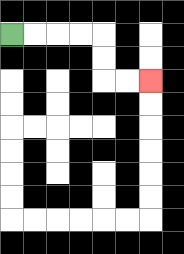{'start': '[0, 1]', 'end': '[6, 3]', 'path_directions': 'R,R,R,R,D,D,R,R', 'path_coordinates': '[[0, 1], [1, 1], [2, 1], [3, 1], [4, 1], [4, 2], [4, 3], [5, 3], [6, 3]]'}